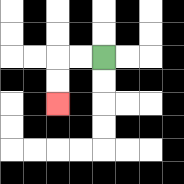{'start': '[4, 2]', 'end': '[2, 4]', 'path_directions': 'L,L,D,D', 'path_coordinates': '[[4, 2], [3, 2], [2, 2], [2, 3], [2, 4]]'}